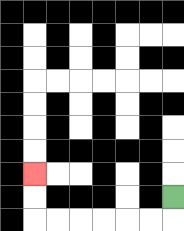{'start': '[7, 8]', 'end': '[1, 7]', 'path_directions': 'D,L,L,L,L,L,L,U,U', 'path_coordinates': '[[7, 8], [7, 9], [6, 9], [5, 9], [4, 9], [3, 9], [2, 9], [1, 9], [1, 8], [1, 7]]'}